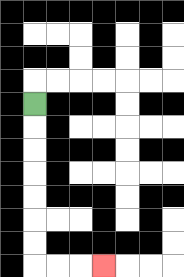{'start': '[1, 4]', 'end': '[4, 11]', 'path_directions': 'D,D,D,D,D,D,D,R,R,R', 'path_coordinates': '[[1, 4], [1, 5], [1, 6], [1, 7], [1, 8], [1, 9], [1, 10], [1, 11], [2, 11], [3, 11], [4, 11]]'}